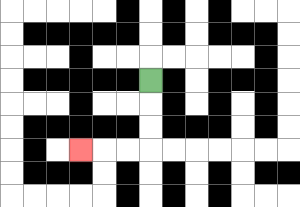{'start': '[6, 3]', 'end': '[3, 6]', 'path_directions': 'D,D,D,L,L,L', 'path_coordinates': '[[6, 3], [6, 4], [6, 5], [6, 6], [5, 6], [4, 6], [3, 6]]'}